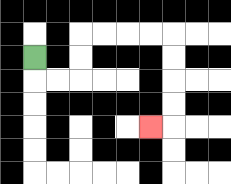{'start': '[1, 2]', 'end': '[6, 5]', 'path_directions': 'D,R,R,U,U,R,R,R,R,D,D,D,D,L', 'path_coordinates': '[[1, 2], [1, 3], [2, 3], [3, 3], [3, 2], [3, 1], [4, 1], [5, 1], [6, 1], [7, 1], [7, 2], [7, 3], [7, 4], [7, 5], [6, 5]]'}